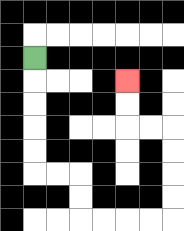{'start': '[1, 2]', 'end': '[5, 3]', 'path_directions': 'D,D,D,D,D,R,R,D,D,R,R,R,R,U,U,U,U,L,L,U,U', 'path_coordinates': '[[1, 2], [1, 3], [1, 4], [1, 5], [1, 6], [1, 7], [2, 7], [3, 7], [3, 8], [3, 9], [4, 9], [5, 9], [6, 9], [7, 9], [7, 8], [7, 7], [7, 6], [7, 5], [6, 5], [5, 5], [5, 4], [5, 3]]'}